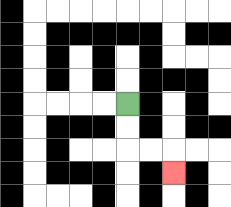{'start': '[5, 4]', 'end': '[7, 7]', 'path_directions': 'D,D,R,R,D', 'path_coordinates': '[[5, 4], [5, 5], [5, 6], [6, 6], [7, 6], [7, 7]]'}